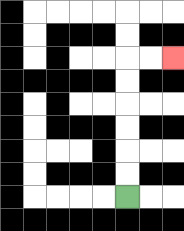{'start': '[5, 8]', 'end': '[7, 2]', 'path_directions': 'U,U,U,U,U,U,R,R', 'path_coordinates': '[[5, 8], [5, 7], [5, 6], [5, 5], [5, 4], [5, 3], [5, 2], [6, 2], [7, 2]]'}